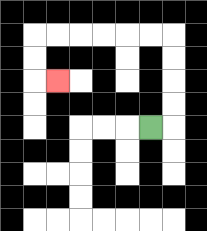{'start': '[6, 5]', 'end': '[2, 3]', 'path_directions': 'R,U,U,U,U,L,L,L,L,L,L,D,D,R', 'path_coordinates': '[[6, 5], [7, 5], [7, 4], [7, 3], [7, 2], [7, 1], [6, 1], [5, 1], [4, 1], [3, 1], [2, 1], [1, 1], [1, 2], [1, 3], [2, 3]]'}